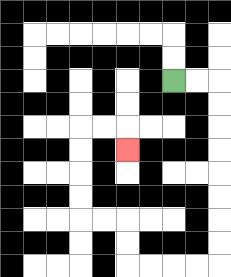{'start': '[7, 3]', 'end': '[5, 6]', 'path_directions': 'R,R,D,D,D,D,D,D,D,D,L,L,L,L,U,U,L,L,U,U,U,U,R,R,D', 'path_coordinates': '[[7, 3], [8, 3], [9, 3], [9, 4], [9, 5], [9, 6], [9, 7], [9, 8], [9, 9], [9, 10], [9, 11], [8, 11], [7, 11], [6, 11], [5, 11], [5, 10], [5, 9], [4, 9], [3, 9], [3, 8], [3, 7], [3, 6], [3, 5], [4, 5], [5, 5], [5, 6]]'}